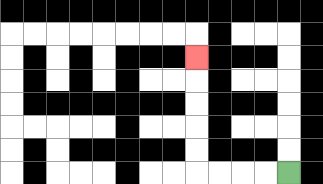{'start': '[12, 7]', 'end': '[8, 2]', 'path_directions': 'L,L,L,L,U,U,U,U,U', 'path_coordinates': '[[12, 7], [11, 7], [10, 7], [9, 7], [8, 7], [8, 6], [8, 5], [8, 4], [8, 3], [8, 2]]'}